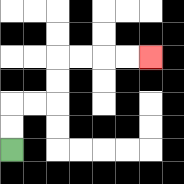{'start': '[0, 6]', 'end': '[6, 2]', 'path_directions': 'U,U,R,R,U,U,R,R,R,R', 'path_coordinates': '[[0, 6], [0, 5], [0, 4], [1, 4], [2, 4], [2, 3], [2, 2], [3, 2], [4, 2], [5, 2], [6, 2]]'}